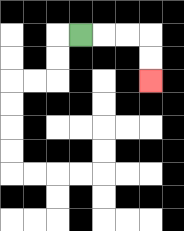{'start': '[3, 1]', 'end': '[6, 3]', 'path_directions': 'R,R,R,D,D', 'path_coordinates': '[[3, 1], [4, 1], [5, 1], [6, 1], [6, 2], [6, 3]]'}